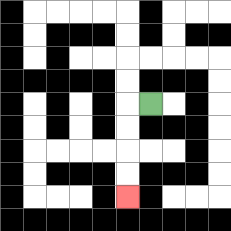{'start': '[6, 4]', 'end': '[5, 8]', 'path_directions': 'L,D,D,D,D', 'path_coordinates': '[[6, 4], [5, 4], [5, 5], [5, 6], [5, 7], [5, 8]]'}